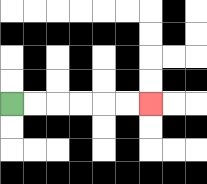{'start': '[0, 4]', 'end': '[6, 4]', 'path_directions': 'R,R,R,R,R,R', 'path_coordinates': '[[0, 4], [1, 4], [2, 4], [3, 4], [4, 4], [5, 4], [6, 4]]'}